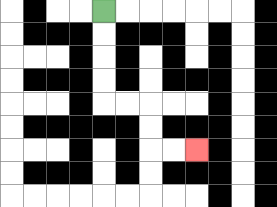{'start': '[4, 0]', 'end': '[8, 6]', 'path_directions': 'D,D,D,D,R,R,D,D,R,R', 'path_coordinates': '[[4, 0], [4, 1], [4, 2], [4, 3], [4, 4], [5, 4], [6, 4], [6, 5], [6, 6], [7, 6], [8, 6]]'}